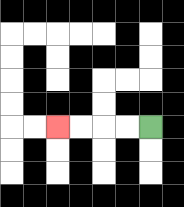{'start': '[6, 5]', 'end': '[2, 5]', 'path_directions': 'L,L,L,L', 'path_coordinates': '[[6, 5], [5, 5], [4, 5], [3, 5], [2, 5]]'}